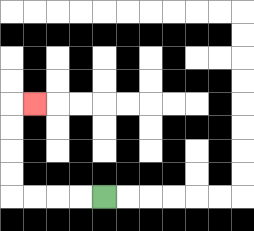{'start': '[4, 8]', 'end': '[1, 4]', 'path_directions': 'L,L,L,L,U,U,U,U,R', 'path_coordinates': '[[4, 8], [3, 8], [2, 8], [1, 8], [0, 8], [0, 7], [0, 6], [0, 5], [0, 4], [1, 4]]'}